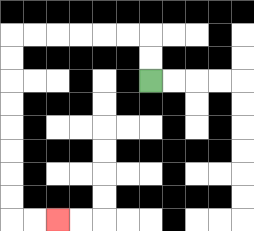{'start': '[6, 3]', 'end': '[2, 9]', 'path_directions': 'U,U,L,L,L,L,L,L,D,D,D,D,D,D,D,D,R,R', 'path_coordinates': '[[6, 3], [6, 2], [6, 1], [5, 1], [4, 1], [3, 1], [2, 1], [1, 1], [0, 1], [0, 2], [0, 3], [0, 4], [0, 5], [0, 6], [0, 7], [0, 8], [0, 9], [1, 9], [2, 9]]'}